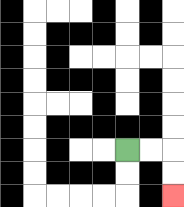{'start': '[5, 6]', 'end': '[7, 8]', 'path_directions': 'R,R,D,D', 'path_coordinates': '[[5, 6], [6, 6], [7, 6], [7, 7], [7, 8]]'}